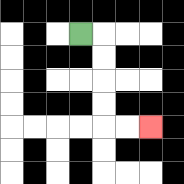{'start': '[3, 1]', 'end': '[6, 5]', 'path_directions': 'R,D,D,D,D,R,R', 'path_coordinates': '[[3, 1], [4, 1], [4, 2], [4, 3], [4, 4], [4, 5], [5, 5], [6, 5]]'}